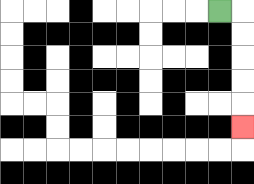{'start': '[9, 0]', 'end': '[10, 5]', 'path_directions': 'R,D,D,D,D,D', 'path_coordinates': '[[9, 0], [10, 0], [10, 1], [10, 2], [10, 3], [10, 4], [10, 5]]'}